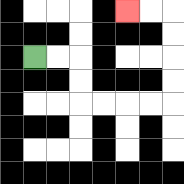{'start': '[1, 2]', 'end': '[5, 0]', 'path_directions': 'R,R,D,D,R,R,R,R,U,U,U,U,L,L', 'path_coordinates': '[[1, 2], [2, 2], [3, 2], [3, 3], [3, 4], [4, 4], [5, 4], [6, 4], [7, 4], [7, 3], [7, 2], [7, 1], [7, 0], [6, 0], [5, 0]]'}